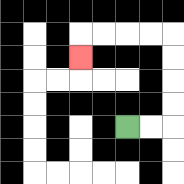{'start': '[5, 5]', 'end': '[3, 2]', 'path_directions': 'R,R,U,U,U,U,L,L,L,L,D', 'path_coordinates': '[[5, 5], [6, 5], [7, 5], [7, 4], [7, 3], [7, 2], [7, 1], [6, 1], [5, 1], [4, 1], [3, 1], [3, 2]]'}